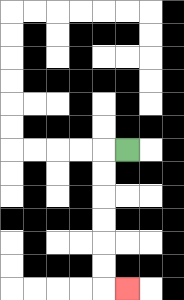{'start': '[5, 6]', 'end': '[5, 12]', 'path_directions': 'L,D,D,D,D,D,D,R', 'path_coordinates': '[[5, 6], [4, 6], [4, 7], [4, 8], [4, 9], [4, 10], [4, 11], [4, 12], [5, 12]]'}